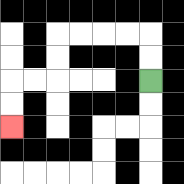{'start': '[6, 3]', 'end': '[0, 5]', 'path_directions': 'U,U,L,L,L,L,D,D,L,L,D,D', 'path_coordinates': '[[6, 3], [6, 2], [6, 1], [5, 1], [4, 1], [3, 1], [2, 1], [2, 2], [2, 3], [1, 3], [0, 3], [0, 4], [0, 5]]'}